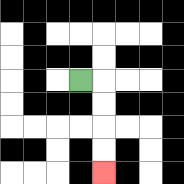{'start': '[3, 3]', 'end': '[4, 7]', 'path_directions': 'R,D,D,D,D', 'path_coordinates': '[[3, 3], [4, 3], [4, 4], [4, 5], [4, 6], [4, 7]]'}